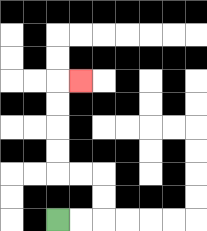{'start': '[2, 9]', 'end': '[3, 3]', 'path_directions': 'R,R,U,U,L,L,U,U,U,U,R', 'path_coordinates': '[[2, 9], [3, 9], [4, 9], [4, 8], [4, 7], [3, 7], [2, 7], [2, 6], [2, 5], [2, 4], [2, 3], [3, 3]]'}